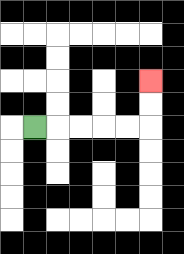{'start': '[1, 5]', 'end': '[6, 3]', 'path_directions': 'R,R,R,R,R,U,U', 'path_coordinates': '[[1, 5], [2, 5], [3, 5], [4, 5], [5, 5], [6, 5], [6, 4], [6, 3]]'}